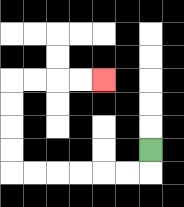{'start': '[6, 6]', 'end': '[4, 3]', 'path_directions': 'D,L,L,L,L,L,L,U,U,U,U,R,R,R,R', 'path_coordinates': '[[6, 6], [6, 7], [5, 7], [4, 7], [3, 7], [2, 7], [1, 7], [0, 7], [0, 6], [0, 5], [0, 4], [0, 3], [1, 3], [2, 3], [3, 3], [4, 3]]'}